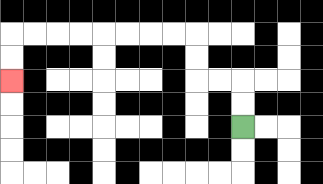{'start': '[10, 5]', 'end': '[0, 3]', 'path_directions': 'U,U,L,L,U,U,L,L,L,L,L,L,L,L,D,D', 'path_coordinates': '[[10, 5], [10, 4], [10, 3], [9, 3], [8, 3], [8, 2], [8, 1], [7, 1], [6, 1], [5, 1], [4, 1], [3, 1], [2, 1], [1, 1], [0, 1], [0, 2], [0, 3]]'}